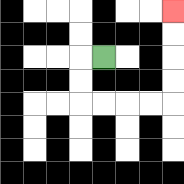{'start': '[4, 2]', 'end': '[7, 0]', 'path_directions': 'L,D,D,R,R,R,R,U,U,U,U', 'path_coordinates': '[[4, 2], [3, 2], [3, 3], [3, 4], [4, 4], [5, 4], [6, 4], [7, 4], [7, 3], [7, 2], [7, 1], [7, 0]]'}